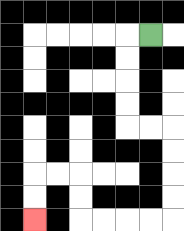{'start': '[6, 1]', 'end': '[1, 9]', 'path_directions': 'L,D,D,D,D,R,R,D,D,D,D,L,L,L,L,U,U,L,L,D,D', 'path_coordinates': '[[6, 1], [5, 1], [5, 2], [5, 3], [5, 4], [5, 5], [6, 5], [7, 5], [7, 6], [7, 7], [7, 8], [7, 9], [6, 9], [5, 9], [4, 9], [3, 9], [3, 8], [3, 7], [2, 7], [1, 7], [1, 8], [1, 9]]'}